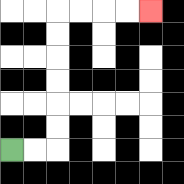{'start': '[0, 6]', 'end': '[6, 0]', 'path_directions': 'R,R,U,U,U,U,U,U,R,R,R,R', 'path_coordinates': '[[0, 6], [1, 6], [2, 6], [2, 5], [2, 4], [2, 3], [2, 2], [2, 1], [2, 0], [3, 0], [4, 0], [5, 0], [6, 0]]'}